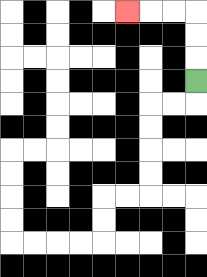{'start': '[8, 3]', 'end': '[5, 0]', 'path_directions': 'U,U,U,L,L,L', 'path_coordinates': '[[8, 3], [8, 2], [8, 1], [8, 0], [7, 0], [6, 0], [5, 0]]'}